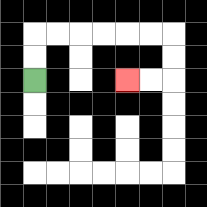{'start': '[1, 3]', 'end': '[5, 3]', 'path_directions': 'U,U,R,R,R,R,R,R,D,D,L,L', 'path_coordinates': '[[1, 3], [1, 2], [1, 1], [2, 1], [3, 1], [4, 1], [5, 1], [6, 1], [7, 1], [7, 2], [7, 3], [6, 3], [5, 3]]'}